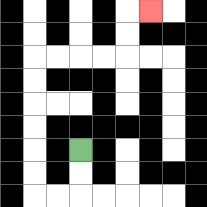{'start': '[3, 6]', 'end': '[6, 0]', 'path_directions': 'D,D,L,L,U,U,U,U,U,U,R,R,R,R,U,U,R', 'path_coordinates': '[[3, 6], [3, 7], [3, 8], [2, 8], [1, 8], [1, 7], [1, 6], [1, 5], [1, 4], [1, 3], [1, 2], [2, 2], [3, 2], [4, 2], [5, 2], [5, 1], [5, 0], [6, 0]]'}